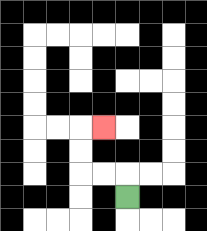{'start': '[5, 8]', 'end': '[4, 5]', 'path_directions': 'U,L,L,U,U,R', 'path_coordinates': '[[5, 8], [5, 7], [4, 7], [3, 7], [3, 6], [3, 5], [4, 5]]'}